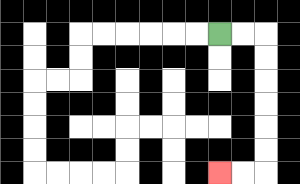{'start': '[9, 1]', 'end': '[9, 7]', 'path_directions': 'R,R,D,D,D,D,D,D,L,L', 'path_coordinates': '[[9, 1], [10, 1], [11, 1], [11, 2], [11, 3], [11, 4], [11, 5], [11, 6], [11, 7], [10, 7], [9, 7]]'}